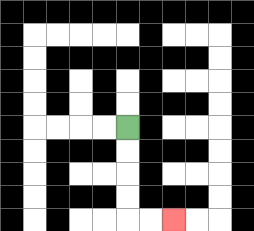{'start': '[5, 5]', 'end': '[7, 9]', 'path_directions': 'D,D,D,D,R,R', 'path_coordinates': '[[5, 5], [5, 6], [5, 7], [5, 8], [5, 9], [6, 9], [7, 9]]'}